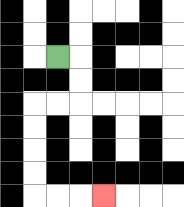{'start': '[2, 2]', 'end': '[4, 8]', 'path_directions': 'R,D,D,L,L,D,D,D,D,R,R,R', 'path_coordinates': '[[2, 2], [3, 2], [3, 3], [3, 4], [2, 4], [1, 4], [1, 5], [1, 6], [1, 7], [1, 8], [2, 8], [3, 8], [4, 8]]'}